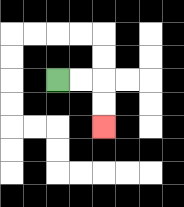{'start': '[2, 3]', 'end': '[4, 5]', 'path_directions': 'R,R,D,D', 'path_coordinates': '[[2, 3], [3, 3], [4, 3], [4, 4], [4, 5]]'}